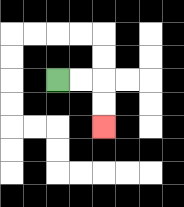{'start': '[2, 3]', 'end': '[4, 5]', 'path_directions': 'R,R,D,D', 'path_coordinates': '[[2, 3], [3, 3], [4, 3], [4, 4], [4, 5]]'}